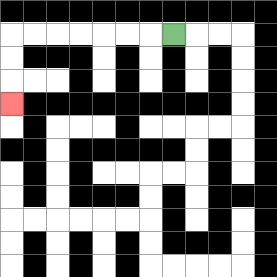{'start': '[7, 1]', 'end': '[0, 4]', 'path_directions': 'L,L,L,L,L,L,L,D,D,D', 'path_coordinates': '[[7, 1], [6, 1], [5, 1], [4, 1], [3, 1], [2, 1], [1, 1], [0, 1], [0, 2], [0, 3], [0, 4]]'}